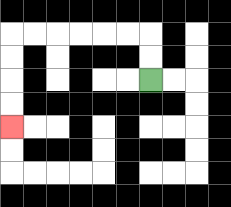{'start': '[6, 3]', 'end': '[0, 5]', 'path_directions': 'U,U,L,L,L,L,L,L,D,D,D,D', 'path_coordinates': '[[6, 3], [6, 2], [6, 1], [5, 1], [4, 1], [3, 1], [2, 1], [1, 1], [0, 1], [0, 2], [0, 3], [0, 4], [0, 5]]'}